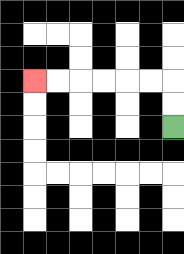{'start': '[7, 5]', 'end': '[1, 3]', 'path_directions': 'U,U,L,L,L,L,L,L', 'path_coordinates': '[[7, 5], [7, 4], [7, 3], [6, 3], [5, 3], [4, 3], [3, 3], [2, 3], [1, 3]]'}